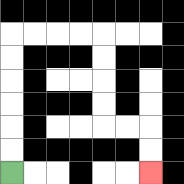{'start': '[0, 7]', 'end': '[6, 7]', 'path_directions': 'U,U,U,U,U,U,R,R,R,R,D,D,D,D,R,R,D,D', 'path_coordinates': '[[0, 7], [0, 6], [0, 5], [0, 4], [0, 3], [0, 2], [0, 1], [1, 1], [2, 1], [3, 1], [4, 1], [4, 2], [4, 3], [4, 4], [4, 5], [5, 5], [6, 5], [6, 6], [6, 7]]'}